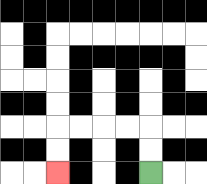{'start': '[6, 7]', 'end': '[2, 7]', 'path_directions': 'U,U,L,L,L,L,D,D', 'path_coordinates': '[[6, 7], [6, 6], [6, 5], [5, 5], [4, 5], [3, 5], [2, 5], [2, 6], [2, 7]]'}